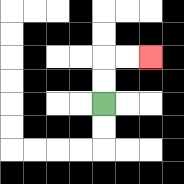{'start': '[4, 4]', 'end': '[6, 2]', 'path_directions': 'U,U,R,R', 'path_coordinates': '[[4, 4], [4, 3], [4, 2], [5, 2], [6, 2]]'}